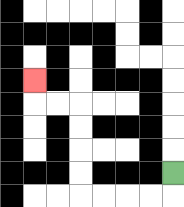{'start': '[7, 7]', 'end': '[1, 3]', 'path_directions': 'D,L,L,L,L,U,U,U,U,L,L,U', 'path_coordinates': '[[7, 7], [7, 8], [6, 8], [5, 8], [4, 8], [3, 8], [3, 7], [3, 6], [3, 5], [3, 4], [2, 4], [1, 4], [1, 3]]'}